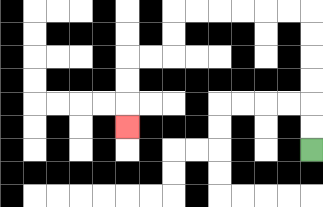{'start': '[13, 6]', 'end': '[5, 5]', 'path_directions': 'U,U,U,U,U,U,L,L,L,L,L,L,D,D,L,L,D,D,D', 'path_coordinates': '[[13, 6], [13, 5], [13, 4], [13, 3], [13, 2], [13, 1], [13, 0], [12, 0], [11, 0], [10, 0], [9, 0], [8, 0], [7, 0], [7, 1], [7, 2], [6, 2], [5, 2], [5, 3], [5, 4], [5, 5]]'}